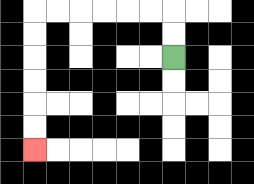{'start': '[7, 2]', 'end': '[1, 6]', 'path_directions': 'U,U,L,L,L,L,L,L,D,D,D,D,D,D', 'path_coordinates': '[[7, 2], [7, 1], [7, 0], [6, 0], [5, 0], [4, 0], [3, 0], [2, 0], [1, 0], [1, 1], [1, 2], [1, 3], [1, 4], [1, 5], [1, 6]]'}